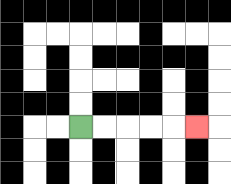{'start': '[3, 5]', 'end': '[8, 5]', 'path_directions': 'R,R,R,R,R', 'path_coordinates': '[[3, 5], [4, 5], [5, 5], [6, 5], [7, 5], [8, 5]]'}